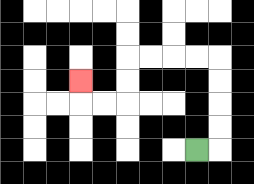{'start': '[8, 6]', 'end': '[3, 3]', 'path_directions': 'R,U,U,U,U,L,L,L,L,D,D,L,L,U', 'path_coordinates': '[[8, 6], [9, 6], [9, 5], [9, 4], [9, 3], [9, 2], [8, 2], [7, 2], [6, 2], [5, 2], [5, 3], [5, 4], [4, 4], [3, 4], [3, 3]]'}